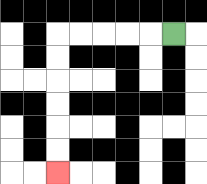{'start': '[7, 1]', 'end': '[2, 7]', 'path_directions': 'L,L,L,L,L,D,D,D,D,D,D', 'path_coordinates': '[[7, 1], [6, 1], [5, 1], [4, 1], [3, 1], [2, 1], [2, 2], [2, 3], [2, 4], [2, 5], [2, 6], [2, 7]]'}